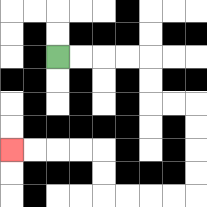{'start': '[2, 2]', 'end': '[0, 6]', 'path_directions': 'R,R,R,R,D,D,R,R,D,D,D,D,L,L,L,L,U,U,L,L,L,L', 'path_coordinates': '[[2, 2], [3, 2], [4, 2], [5, 2], [6, 2], [6, 3], [6, 4], [7, 4], [8, 4], [8, 5], [8, 6], [8, 7], [8, 8], [7, 8], [6, 8], [5, 8], [4, 8], [4, 7], [4, 6], [3, 6], [2, 6], [1, 6], [0, 6]]'}